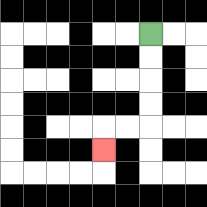{'start': '[6, 1]', 'end': '[4, 6]', 'path_directions': 'D,D,D,D,L,L,D', 'path_coordinates': '[[6, 1], [6, 2], [6, 3], [6, 4], [6, 5], [5, 5], [4, 5], [4, 6]]'}